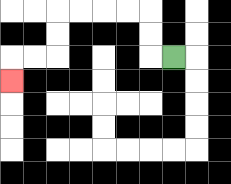{'start': '[7, 2]', 'end': '[0, 3]', 'path_directions': 'L,U,U,L,L,L,L,D,D,L,L,D', 'path_coordinates': '[[7, 2], [6, 2], [6, 1], [6, 0], [5, 0], [4, 0], [3, 0], [2, 0], [2, 1], [2, 2], [1, 2], [0, 2], [0, 3]]'}